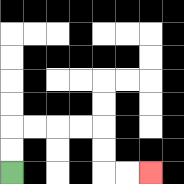{'start': '[0, 7]', 'end': '[6, 7]', 'path_directions': 'U,U,R,R,R,R,D,D,R,R', 'path_coordinates': '[[0, 7], [0, 6], [0, 5], [1, 5], [2, 5], [3, 5], [4, 5], [4, 6], [4, 7], [5, 7], [6, 7]]'}